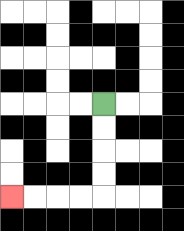{'start': '[4, 4]', 'end': '[0, 8]', 'path_directions': 'D,D,D,D,L,L,L,L', 'path_coordinates': '[[4, 4], [4, 5], [4, 6], [4, 7], [4, 8], [3, 8], [2, 8], [1, 8], [0, 8]]'}